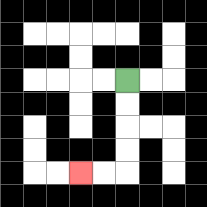{'start': '[5, 3]', 'end': '[3, 7]', 'path_directions': 'D,D,D,D,L,L', 'path_coordinates': '[[5, 3], [5, 4], [5, 5], [5, 6], [5, 7], [4, 7], [3, 7]]'}